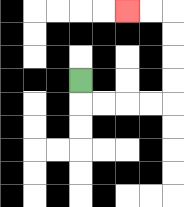{'start': '[3, 3]', 'end': '[5, 0]', 'path_directions': 'D,R,R,R,R,U,U,U,U,L,L', 'path_coordinates': '[[3, 3], [3, 4], [4, 4], [5, 4], [6, 4], [7, 4], [7, 3], [7, 2], [7, 1], [7, 0], [6, 0], [5, 0]]'}